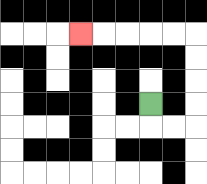{'start': '[6, 4]', 'end': '[3, 1]', 'path_directions': 'D,R,R,U,U,U,U,L,L,L,L,L', 'path_coordinates': '[[6, 4], [6, 5], [7, 5], [8, 5], [8, 4], [8, 3], [8, 2], [8, 1], [7, 1], [6, 1], [5, 1], [4, 1], [3, 1]]'}